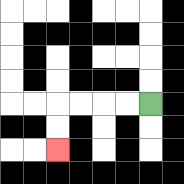{'start': '[6, 4]', 'end': '[2, 6]', 'path_directions': 'L,L,L,L,D,D', 'path_coordinates': '[[6, 4], [5, 4], [4, 4], [3, 4], [2, 4], [2, 5], [2, 6]]'}